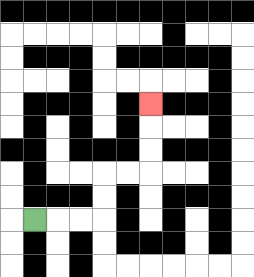{'start': '[1, 9]', 'end': '[6, 4]', 'path_directions': 'R,R,R,U,U,R,R,U,U,U', 'path_coordinates': '[[1, 9], [2, 9], [3, 9], [4, 9], [4, 8], [4, 7], [5, 7], [6, 7], [6, 6], [6, 5], [6, 4]]'}